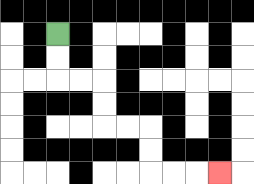{'start': '[2, 1]', 'end': '[9, 7]', 'path_directions': 'D,D,R,R,D,D,R,R,D,D,R,R,R', 'path_coordinates': '[[2, 1], [2, 2], [2, 3], [3, 3], [4, 3], [4, 4], [4, 5], [5, 5], [6, 5], [6, 6], [6, 7], [7, 7], [8, 7], [9, 7]]'}